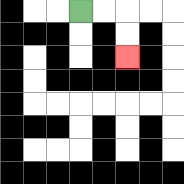{'start': '[3, 0]', 'end': '[5, 2]', 'path_directions': 'R,R,D,D', 'path_coordinates': '[[3, 0], [4, 0], [5, 0], [5, 1], [5, 2]]'}